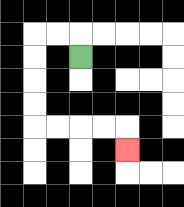{'start': '[3, 2]', 'end': '[5, 6]', 'path_directions': 'U,L,L,D,D,D,D,R,R,R,R,D', 'path_coordinates': '[[3, 2], [3, 1], [2, 1], [1, 1], [1, 2], [1, 3], [1, 4], [1, 5], [2, 5], [3, 5], [4, 5], [5, 5], [5, 6]]'}